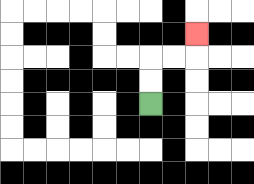{'start': '[6, 4]', 'end': '[8, 1]', 'path_directions': 'U,U,R,R,U', 'path_coordinates': '[[6, 4], [6, 3], [6, 2], [7, 2], [8, 2], [8, 1]]'}